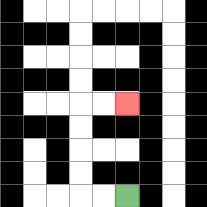{'start': '[5, 8]', 'end': '[5, 4]', 'path_directions': 'L,L,U,U,U,U,R,R', 'path_coordinates': '[[5, 8], [4, 8], [3, 8], [3, 7], [3, 6], [3, 5], [3, 4], [4, 4], [5, 4]]'}